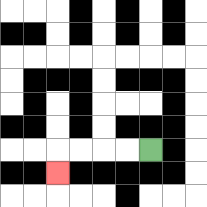{'start': '[6, 6]', 'end': '[2, 7]', 'path_directions': 'L,L,L,L,D', 'path_coordinates': '[[6, 6], [5, 6], [4, 6], [3, 6], [2, 6], [2, 7]]'}